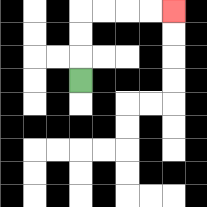{'start': '[3, 3]', 'end': '[7, 0]', 'path_directions': 'U,U,U,R,R,R,R', 'path_coordinates': '[[3, 3], [3, 2], [3, 1], [3, 0], [4, 0], [5, 0], [6, 0], [7, 0]]'}